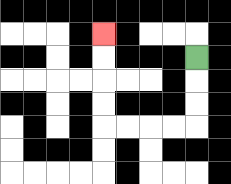{'start': '[8, 2]', 'end': '[4, 1]', 'path_directions': 'D,D,D,L,L,L,L,U,U,U,U', 'path_coordinates': '[[8, 2], [8, 3], [8, 4], [8, 5], [7, 5], [6, 5], [5, 5], [4, 5], [4, 4], [4, 3], [4, 2], [4, 1]]'}